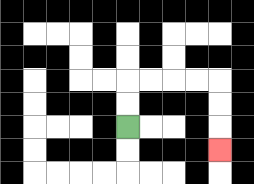{'start': '[5, 5]', 'end': '[9, 6]', 'path_directions': 'U,U,R,R,R,R,D,D,D', 'path_coordinates': '[[5, 5], [5, 4], [5, 3], [6, 3], [7, 3], [8, 3], [9, 3], [9, 4], [9, 5], [9, 6]]'}